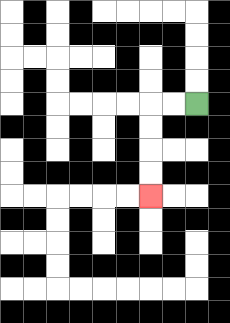{'start': '[8, 4]', 'end': '[6, 8]', 'path_directions': 'L,L,D,D,D,D', 'path_coordinates': '[[8, 4], [7, 4], [6, 4], [6, 5], [6, 6], [6, 7], [6, 8]]'}